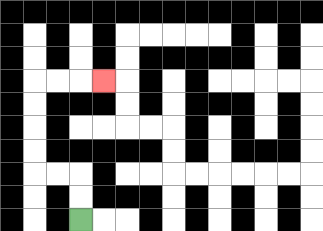{'start': '[3, 9]', 'end': '[4, 3]', 'path_directions': 'U,U,L,L,U,U,U,U,R,R,R', 'path_coordinates': '[[3, 9], [3, 8], [3, 7], [2, 7], [1, 7], [1, 6], [1, 5], [1, 4], [1, 3], [2, 3], [3, 3], [4, 3]]'}